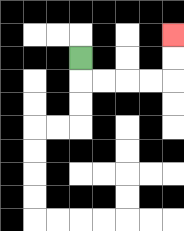{'start': '[3, 2]', 'end': '[7, 1]', 'path_directions': 'D,R,R,R,R,U,U', 'path_coordinates': '[[3, 2], [3, 3], [4, 3], [5, 3], [6, 3], [7, 3], [7, 2], [7, 1]]'}